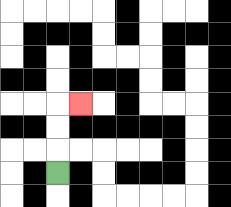{'start': '[2, 7]', 'end': '[3, 4]', 'path_directions': 'U,U,U,R', 'path_coordinates': '[[2, 7], [2, 6], [2, 5], [2, 4], [3, 4]]'}